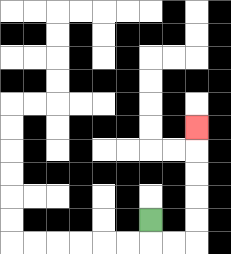{'start': '[6, 9]', 'end': '[8, 5]', 'path_directions': 'D,R,R,U,U,U,U,U', 'path_coordinates': '[[6, 9], [6, 10], [7, 10], [8, 10], [8, 9], [8, 8], [8, 7], [8, 6], [8, 5]]'}